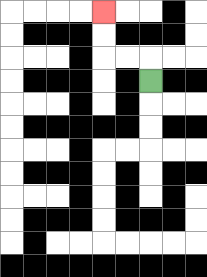{'start': '[6, 3]', 'end': '[4, 0]', 'path_directions': 'U,L,L,U,U', 'path_coordinates': '[[6, 3], [6, 2], [5, 2], [4, 2], [4, 1], [4, 0]]'}